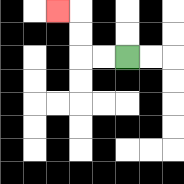{'start': '[5, 2]', 'end': '[2, 0]', 'path_directions': 'L,L,U,U,L', 'path_coordinates': '[[5, 2], [4, 2], [3, 2], [3, 1], [3, 0], [2, 0]]'}